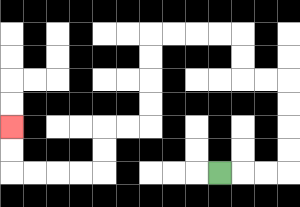{'start': '[9, 7]', 'end': '[0, 5]', 'path_directions': 'R,R,R,U,U,U,U,L,L,U,U,L,L,L,L,D,D,D,D,L,L,D,D,L,L,L,L,U,U', 'path_coordinates': '[[9, 7], [10, 7], [11, 7], [12, 7], [12, 6], [12, 5], [12, 4], [12, 3], [11, 3], [10, 3], [10, 2], [10, 1], [9, 1], [8, 1], [7, 1], [6, 1], [6, 2], [6, 3], [6, 4], [6, 5], [5, 5], [4, 5], [4, 6], [4, 7], [3, 7], [2, 7], [1, 7], [0, 7], [0, 6], [0, 5]]'}